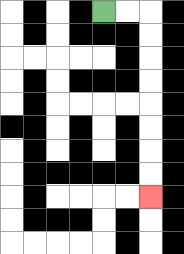{'start': '[4, 0]', 'end': '[6, 8]', 'path_directions': 'R,R,D,D,D,D,D,D,D,D', 'path_coordinates': '[[4, 0], [5, 0], [6, 0], [6, 1], [6, 2], [6, 3], [6, 4], [6, 5], [6, 6], [6, 7], [6, 8]]'}